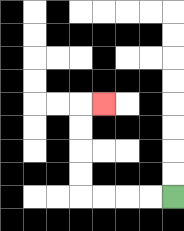{'start': '[7, 8]', 'end': '[4, 4]', 'path_directions': 'L,L,L,L,U,U,U,U,R', 'path_coordinates': '[[7, 8], [6, 8], [5, 8], [4, 8], [3, 8], [3, 7], [3, 6], [3, 5], [3, 4], [4, 4]]'}